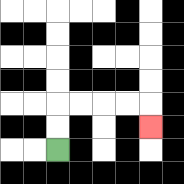{'start': '[2, 6]', 'end': '[6, 5]', 'path_directions': 'U,U,R,R,R,R,D', 'path_coordinates': '[[2, 6], [2, 5], [2, 4], [3, 4], [4, 4], [5, 4], [6, 4], [6, 5]]'}